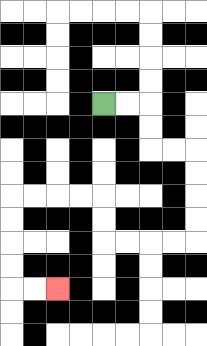{'start': '[4, 4]', 'end': '[2, 12]', 'path_directions': 'R,R,D,D,R,R,D,D,D,D,L,L,L,L,U,U,L,L,L,L,D,D,D,D,R,R', 'path_coordinates': '[[4, 4], [5, 4], [6, 4], [6, 5], [6, 6], [7, 6], [8, 6], [8, 7], [8, 8], [8, 9], [8, 10], [7, 10], [6, 10], [5, 10], [4, 10], [4, 9], [4, 8], [3, 8], [2, 8], [1, 8], [0, 8], [0, 9], [0, 10], [0, 11], [0, 12], [1, 12], [2, 12]]'}